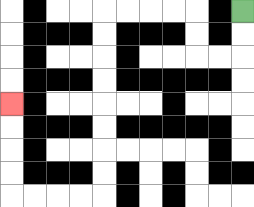{'start': '[10, 0]', 'end': '[0, 4]', 'path_directions': 'D,D,L,L,U,U,L,L,L,L,D,D,D,D,D,D,D,D,L,L,L,L,U,U,U,U', 'path_coordinates': '[[10, 0], [10, 1], [10, 2], [9, 2], [8, 2], [8, 1], [8, 0], [7, 0], [6, 0], [5, 0], [4, 0], [4, 1], [4, 2], [4, 3], [4, 4], [4, 5], [4, 6], [4, 7], [4, 8], [3, 8], [2, 8], [1, 8], [0, 8], [0, 7], [0, 6], [0, 5], [0, 4]]'}